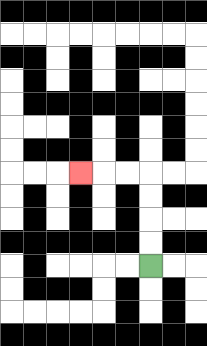{'start': '[6, 11]', 'end': '[3, 7]', 'path_directions': 'U,U,U,U,L,L,L', 'path_coordinates': '[[6, 11], [6, 10], [6, 9], [6, 8], [6, 7], [5, 7], [4, 7], [3, 7]]'}